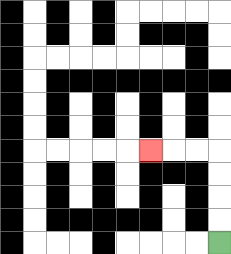{'start': '[9, 10]', 'end': '[6, 6]', 'path_directions': 'U,U,U,U,L,L,L', 'path_coordinates': '[[9, 10], [9, 9], [9, 8], [9, 7], [9, 6], [8, 6], [7, 6], [6, 6]]'}